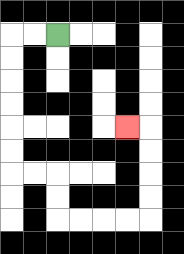{'start': '[2, 1]', 'end': '[5, 5]', 'path_directions': 'L,L,D,D,D,D,D,D,R,R,D,D,R,R,R,R,U,U,U,U,L', 'path_coordinates': '[[2, 1], [1, 1], [0, 1], [0, 2], [0, 3], [0, 4], [0, 5], [0, 6], [0, 7], [1, 7], [2, 7], [2, 8], [2, 9], [3, 9], [4, 9], [5, 9], [6, 9], [6, 8], [6, 7], [6, 6], [6, 5], [5, 5]]'}